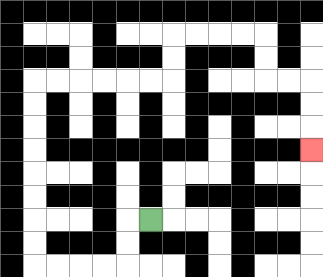{'start': '[6, 9]', 'end': '[13, 6]', 'path_directions': 'L,D,D,L,L,L,L,U,U,U,U,U,U,U,U,R,R,R,R,R,R,U,U,R,R,R,R,D,D,R,R,D,D,D', 'path_coordinates': '[[6, 9], [5, 9], [5, 10], [5, 11], [4, 11], [3, 11], [2, 11], [1, 11], [1, 10], [1, 9], [1, 8], [1, 7], [1, 6], [1, 5], [1, 4], [1, 3], [2, 3], [3, 3], [4, 3], [5, 3], [6, 3], [7, 3], [7, 2], [7, 1], [8, 1], [9, 1], [10, 1], [11, 1], [11, 2], [11, 3], [12, 3], [13, 3], [13, 4], [13, 5], [13, 6]]'}